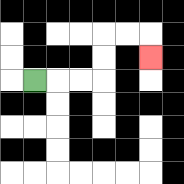{'start': '[1, 3]', 'end': '[6, 2]', 'path_directions': 'R,R,R,U,U,R,R,D', 'path_coordinates': '[[1, 3], [2, 3], [3, 3], [4, 3], [4, 2], [4, 1], [5, 1], [6, 1], [6, 2]]'}